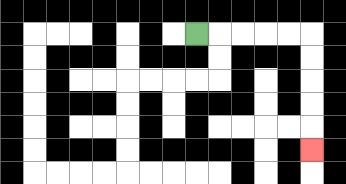{'start': '[8, 1]', 'end': '[13, 6]', 'path_directions': 'R,R,R,R,R,D,D,D,D,D', 'path_coordinates': '[[8, 1], [9, 1], [10, 1], [11, 1], [12, 1], [13, 1], [13, 2], [13, 3], [13, 4], [13, 5], [13, 6]]'}